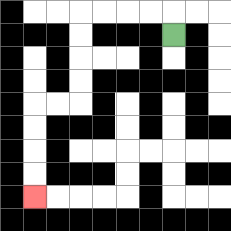{'start': '[7, 1]', 'end': '[1, 8]', 'path_directions': 'U,L,L,L,L,D,D,D,D,L,L,D,D,D,D', 'path_coordinates': '[[7, 1], [7, 0], [6, 0], [5, 0], [4, 0], [3, 0], [3, 1], [3, 2], [3, 3], [3, 4], [2, 4], [1, 4], [1, 5], [1, 6], [1, 7], [1, 8]]'}